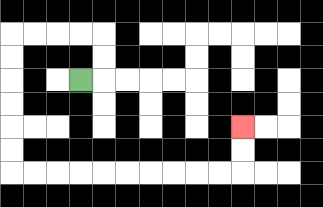{'start': '[3, 3]', 'end': '[10, 5]', 'path_directions': 'R,U,U,L,L,L,L,D,D,D,D,D,D,R,R,R,R,R,R,R,R,R,R,U,U', 'path_coordinates': '[[3, 3], [4, 3], [4, 2], [4, 1], [3, 1], [2, 1], [1, 1], [0, 1], [0, 2], [0, 3], [0, 4], [0, 5], [0, 6], [0, 7], [1, 7], [2, 7], [3, 7], [4, 7], [5, 7], [6, 7], [7, 7], [8, 7], [9, 7], [10, 7], [10, 6], [10, 5]]'}